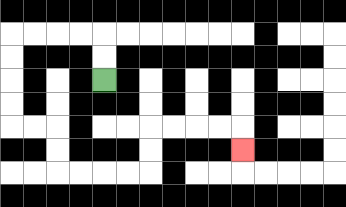{'start': '[4, 3]', 'end': '[10, 6]', 'path_directions': 'U,U,L,L,L,L,D,D,D,D,R,R,D,D,R,R,R,R,U,U,R,R,R,R,D', 'path_coordinates': '[[4, 3], [4, 2], [4, 1], [3, 1], [2, 1], [1, 1], [0, 1], [0, 2], [0, 3], [0, 4], [0, 5], [1, 5], [2, 5], [2, 6], [2, 7], [3, 7], [4, 7], [5, 7], [6, 7], [6, 6], [6, 5], [7, 5], [8, 5], [9, 5], [10, 5], [10, 6]]'}